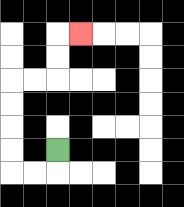{'start': '[2, 6]', 'end': '[3, 1]', 'path_directions': 'D,L,L,U,U,U,U,R,R,U,U,R', 'path_coordinates': '[[2, 6], [2, 7], [1, 7], [0, 7], [0, 6], [0, 5], [0, 4], [0, 3], [1, 3], [2, 3], [2, 2], [2, 1], [3, 1]]'}